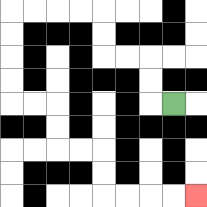{'start': '[7, 4]', 'end': '[8, 8]', 'path_directions': 'L,U,U,L,L,U,U,L,L,L,L,D,D,D,D,R,R,D,D,R,R,D,D,R,R,R,R', 'path_coordinates': '[[7, 4], [6, 4], [6, 3], [6, 2], [5, 2], [4, 2], [4, 1], [4, 0], [3, 0], [2, 0], [1, 0], [0, 0], [0, 1], [0, 2], [0, 3], [0, 4], [1, 4], [2, 4], [2, 5], [2, 6], [3, 6], [4, 6], [4, 7], [4, 8], [5, 8], [6, 8], [7, 8], [8, 8]]'}